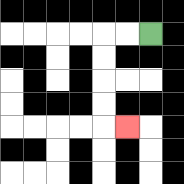{'start': '[6, 1]', 'end': '[5, 5]', 'path_directions': 'L,L,D,D,D,D,R', 'path_coordinates': '[[6, 1], [5, 1], [4, 1], [4, 2], [4, 3], [4, 4], [4, 5], [5, 5]]'}